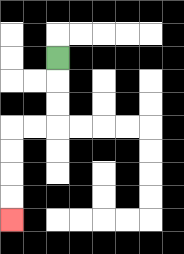{'start': '[2, 2]', 'end': '[0, 9]', 'path_directions': 'D,D,D,L,L,D,D,D,D', 'path_coordinates': '[[2, 2], [2, 3], [2, 4], [2, 5], [1, 5], [0, 5], [0, 6], [0, 7], [0, 8], [0, 9]]'}